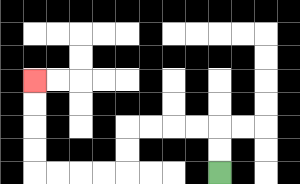{'start': '[9, 7]', 'end': '[1, 3]', 'path_directions': 'U,U,L,L,L,L,D,D,L,L,L,L,U,U,U,U', 'path_coordinates': '[[9, 7], [9, 6], [9, 5], [8, 5], [7, 5], [6, 5], [5, 5], [5, 6], [5, 7], [4, 7], [3, 7], [2, 7], [1, 7], [1, 6], [1, 5], [1, 4], [1, 3]]'}